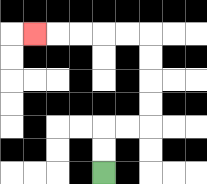{'start': '[4, 7]', 'end': '[1, 1]', 'path_directions': 'U,U,R,R,U,U,U,U,L,L,L,L,L', 'path_coordinates': '[[4, 7], [4, 6], [4, 5], [5, 5], [6, 5], [6, 4], [6, 3], [6, 2], [6, 1], [5, 1], [4, 1], [3, 1], [2, 1], [1, 1]]'}